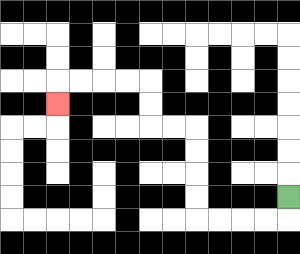{'start': '[12, 8]', 'end': '[2, 4]', 'path_directions': 'D,L,L,L,L,U,U,U,U,L,L,U,U,L,L,L,L,D', 'path_coordinates': '[[12, 8], [12, 9], [11, 9], [10, 9], [9, 9], [8, 9], [8, 8], [8, 7], [8, 6], [8, 5], [7, 5], [6, 5], [6, 4], [6, 3], [5, 3], [4, 3], [3, 3], [2, 3], [2, 4]]'}